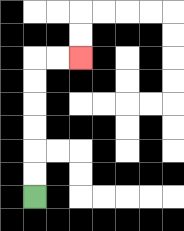{'start': '[1, 8]', 'end': '[3, 2]', 'path_directions': 'U,U,U,U,U,U,R,R', 'path_coordinates': '[[1, 8], [1, 7], [1, 6], [1, 5], [1, 4], [1, 3], [1, 2], [2, 2], [3, 2]]'}